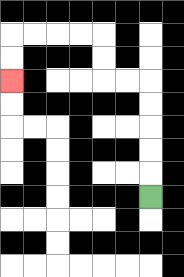{'start': '[6, 8]', 'end': '[0, 3]', 'path_directions': 'U,U,U,U,U,L,L,U,U,L,L,L,L,D,D', 'path_coordinates': '[[6, 8], [6, 7], [6, 6], [6, 5], [6, 4], [6, 3], [5, 3], [4, 3], [4, 2], [4, 1], [3, 1], [2, 1], [1, 1], [0, 1], [0, 2], [0, 3]]'}